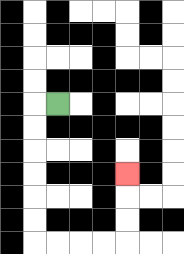{'start': '[2, 4]', 'end': '[5, 7]', 'path_directions': 'L,D,D,D,D,D,D,R,R,R,R,U,U,U', 'path_coordinates': '[[2, 4], [1, 4], [1, 5], [1, 6], [1, 7], [1, 8], [1, 9], [1, 10], [2, 10], [3, 10], [4, 10], [5, 10], [5, 9], [5, 8], [5, 7]]'}